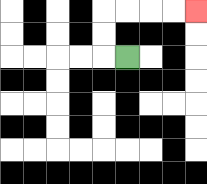{'start': '[5, 2]', 'end': '[8, 0]', 'path_directions': 'L,U,U,R,R,R,R', 'path_coordinates': '[[5, 2], [4, 2], [4, 1], [4, 0], [5, 0], [6, 0], [7, 0], [8, 0]]'}